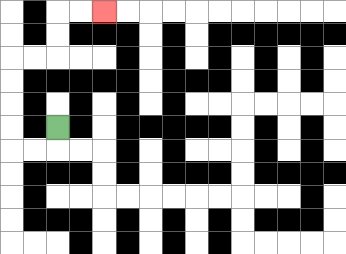{'start': '[2, 5]', 'end': '[4, 0]', 'path_directions': 'D,L,L,U,U,U,U,R,R,U,U,R,R', 'path_coordinates': '[[2, 5], [2, 6], [1, 6], [0, 6], [0, 5], [0, 4], [0, 3], [0, 2], [1, 2], [2, 2], [2, 1], [2, 0], [3, 0], [4, 0]]'}